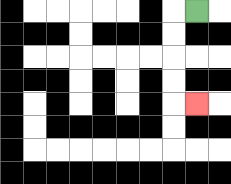{'start': '[8, 0]', 'end': '[8, 4]', 'path_directions': 'L,D,D,D,D,R', 'path_coordinates': '[[8, 0], [7, 0], [7, 1], [7, 2], [7, 3], [7, 4], [8, 4]]'}